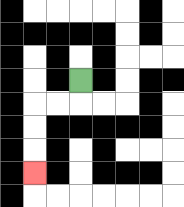{'start': '[3, 3]', 'end': '[1, 7]', 'path_directions': 'D,L,L,D,D,D', 'path_coordinates': '[[3, 3], [3, 4], [2, 4], [1, 4], [1, 5], [1, 6], [1, 7]]'}